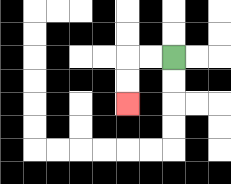{'start': '[7, 2]', 'end': '[5, 4]', 'path_directions': 'L,L,D,D', 'path_coordinates': '[[7, 2], [6, 2], [5, 2], [5, 3], [5, 4]]'}